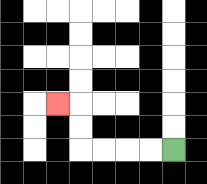{'start': '[7, 6]', 'end': '[2, 4]', 'path_directions': 'L,L,L,L,U,U,L', 'path_coordinates': '[[7, 6], [6, 6], [5, 6], [4, 6], [3, 6], [3, 5], [3, 4], [2, 4]]'}